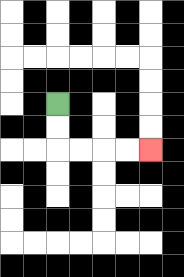{'start': '[2, 4]', 'end': '[6, 6]', 'path_directions': 'D,D,R,R,R,R', 'path_coordinates': '[[2, 4], [2, 5], [2, 6], [3, 6], [4, 6], [5, 6], [6, 6]]'}